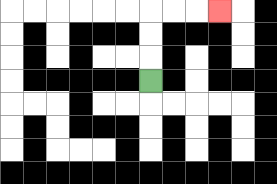{'start': '[6, 3]', 'end': '[9, 0]', 'path_directions': 'U,U,U,R,R,R', 'path_coordinates': '[[6, 3], [6, 2], [6, 1], [6, 0], [7, 0], [8, 0], [9, 0]]'}